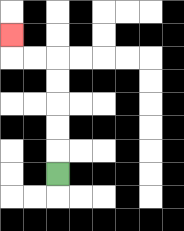{'start': '[2, 7]', 'end': '[0, 1]', 'path_directions': 'U,U,U,U,U,L,L,U', 'path_coordinates': '[[2, 7], [2, 6], [2, 5], [2, 4], [2, 3], [2, 2], [1, 2], [0, 2], [0, 1]]'}